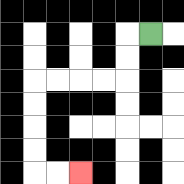{'start': '[6, 1]', 'end': '[3, 7]', 'path_directions': 'L,D,D,L,L,L,L,D,D,D,D,R,R', 'path_coordinates': '[[6, 1], [5, 1], [5, 2], [5, 3], [4, 3], [3, 3], [2, 3], [1, 3], [1, 4], [1, 5], [1, 6], [1, 7], [2, 7], [3, 7]]'}